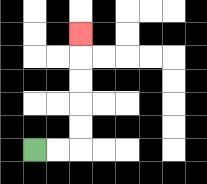{'start': '[1, 6]', 'end': '[3, 1]', 'path_directions': 'R,R,U,U,U,U,U', 'path_coordinates': '[[1, 6], [2, 6], [3, 6], [3, 5], [3, 4], [3, 3], [3, 2], [3, 1]]'}